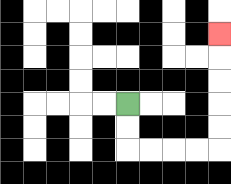{'start': '[5, 4]', 'end': '[9, 1]', 'path_directions': 'D,D,R,R,R,R,U,U,U,U,U', 'path_coordinates': '[[5, 4], [5, 5], [5, 6], [6, 6], [7, 6], [8, 6], [9, 6], [9, 5], [9, 4], [9, 3], [9, 2], [9, 1]]'}